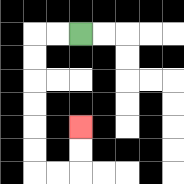{'start': '[3, 1]', 'end': '[3, 5]', 'path_directions': 'L,L,D,D,D,D,D,D,R,R,U,U', 'path_coordinates': '[[3, 1], [2, 1], [1, 1], [1, 2], [1, 3], [1, 4], [1, 5], [1, 6], [1, 7], [2, 7], [3, 7], [3, 6], [3, 5]]'}